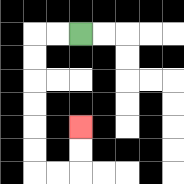{'start': '[3, 1]', 'end': '[3, 5]', 'path_directions': 'L,L,D,D,D,D,D,D,R,R,U,U', 'path_coordinates': '[[3, 1], [2, 1], [1, 1], [1, 2], [1, 3], [1, 4], [1, 5], [1, 6], [1, 7], [2, 7], [3, 7], [3, 6], [3, 5]]'}